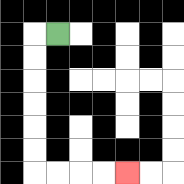{'start': '[2, 1]', 'end': '[5, 7]', 'path_directions': 'L,D,D,D,D,D,D,R,R,R,R', 'path_coordinates': '[[2, 1], [1, 1], [1, 2], [1, 3], [1, 4], [1, 5], [1, 6], [1, 7], [2, 7], [3, 7], [4, 7], [5, 7]]'}